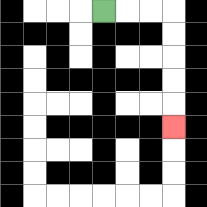{'start': '[4, 0]', 'end': '[7, 5]', 'path_directions': 'R,R,R,D,D,D,D,D', 'path_coordinates': '[[4, 0], [5, 0], [6, 0], [7, 0], [7, 1], [7, 2], [7, 3], [7, 4], [7, 5]]'}